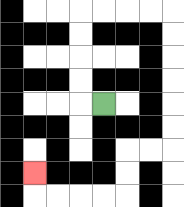{'start': '[4, 4]', 'end': '[1, 7]', 'path_directions': 'L,U,U,U,U,R,R,R,R,D,D,D,D,D,D,L,L,D,D,L,L,L,L,U', 'path_coordinates': '[[4, 4], [3, 4], [3, 3], [3, 2], [3, 1], [3, 0], [4, 0], [5, 0], [6, 0], [7, 0], [7, 1], [7, 2], [7, 3], [7, 4], [7, 5], [7, 6], [6, 6], [5, 6], [5, 7], [5, 8], [4, 8], [3, 8], [2, 8], [1, 8], [1, 7]]'}